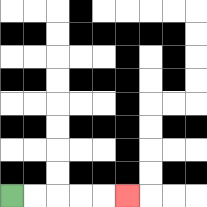{'start': '[0, 8]', 'end': '[5, 8]', 'path_directions': 'R,R,R,R,R', 'path_coordinates': '[[0, 8], [1, 8], [2, 8], [3, 8], [4, 8], [5, 8]]'}